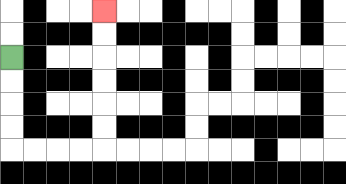{'start': '[0, 2]', 'end': '[4, 0]', 'path_directions': 'D,D,D,D,R,R,R,R,U,U,U,U,U,U', 'path_coordinates': '[[0, 2], [0, 3], [0, 4], [0, 5], [0, 6], [1, 6], [2, 6], [3, 6], [4, 6], [4, 5], [4, 4], [4, 3], [4, 2], [4, 1], [4, 0]]'}